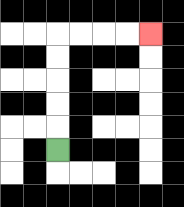{'start': '[2, 6]', 'end': '[6, 1]', 'path_directions': 'U,U,U,U,U,R,R,R,R', 'path_coordinates': '[[2, 6], [2, 5], [2, 4], [2, 3], [2, 2], [2, 1], [3, 1], [4, 1], [5, 1], [6, 1]]'}